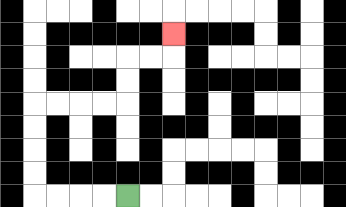{'start': '[5, 8]', 'end': '[7, 1]', 'path_directions': 'L,L,L,L,U,U,U,U,R,R,R,R,U,U,R,R,U', 'path_coordinates': '[[5, 8], [4, 8], [3, 8], [2, 8], [1, 8], [1, 7], [1, 6], [1, 5], [1, 4], [2, 4], [3, 4], [4, 4], [5, 4], [5, 3], [5, 2], [6, 2], [7, 2], [7, 1]]'}